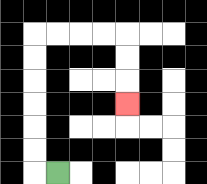{'start': '[2, 7]', 'end': '[5, 4]', 'path_directions': 'L,U,U,U,U,U,U,R,R,R,R,D,D,D', 'path_coordinates': '[[2, 7], [1, 7], [1, 6], [1, 5], [1, 4], [1, 3], [1, 2], [1, 1], [2, 1], [3, 1], [4, 1], [5, 1], [5, 2], [5, 3], [5, 4]]'}